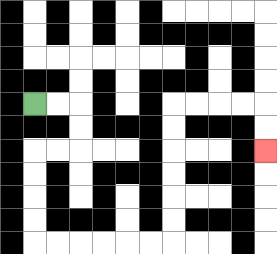{'start': '[1, 4]', 'end': '[11, 6]', 'path_directions': 'R,R,D,D,L,L,D,D,D,D,R,R,R,R,R,R,U,U,U,U,U,U,R,R,R,R,D,D', 'path_coordinates': '[[1, 4], [2, 4], [3, 4], [3, 5], [3, 6], [2, 6], [1, 6], [1, 7], [1, 8], [1, 9], [1, 10], [2, 10], [3, 10], [4, 10], [5, 10], [6, 10], [7, 10], [7, 9], [7, 8], [7, 7], [7, 6], [7, 5], [7, 4], [8, 4], [9, 4], [10, 4], [11, 4], [11, 5], [11, 6]]'}